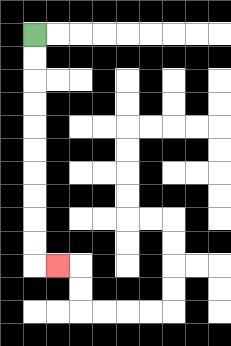{'start': '[1, 1]', 'end': '[2, 11]', 'path_directions': 'D,D,D,D,D,D,D,D,D,D,R', 'path_coordinates': '[[1, 1], [1, 2], [1, 3], [1, 4], [1, 5], [1, 6], [1, 7], [1, 8], [1, 9], [1, 10], [1, 11], [2, 11]]'}